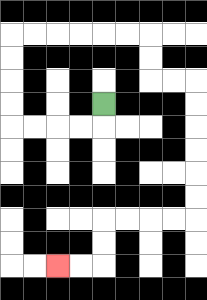{'start': '[4, 4]', 'end': '[2, 11]', 'path_directions': 'D,L,L,L,L,U,U,U,U,R,R,R,R,R,R,D,D,R,R,D,D,D,D,D,D,L,L,L,L,D,D,L,L', 'path_coordinates': '[[4, 4], [4, 5], [3, 5], [2, 5], [1, 5], [0, 5], [0, 4], [0, 3], [0, 2], [0, 1], [1, 1], [2, 1], [3, 1], [4, 1], [5, 1], [6, 1], [6, 2], [6, 3], [7, 3], [8, 3], [8, 4], [8, 5], [8, 6], [8, 7], [8, 8], [8, 9], [7, 9], [6, 9], [5, 9], [4, 9], [4, 10], [4, 11], [3, 11], [2, 11]]'}